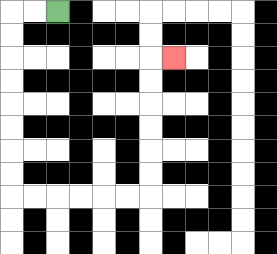{'start': '[2, 0]', 'end': '[7, 2]', 'path_directions': 'L,L,D,D,D,D,D,D,D,D,R,R,R,R,R,R,U,U,U,U,U,U,R', 'path_coordinates': '[[2, 0], [1, 0], [0, 0], [0, 1], [0, 2], [0, 3], [0, 4], [0, 5], [0, 6], [0, 7], [0, 8], [1, 8], [2, 8], [3, 8], [4, 8], [5, 8], [6, 8], [6, 7], [6, 6], [6, 5], [6, 4], [6, 3], [6, 2], [7, 2]]'}